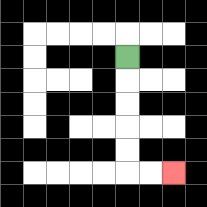{'start': '[5, 2]', 'end': '[7, 7]', 'path_directions': 'D,D,D,D,D,R,R', 'path_coordinates': '[[5, 2], [5, 3], [5, 4], [5, 5], [5, 6], [5, 7], [6, 7], [7, 7]]'}